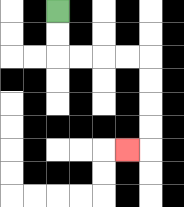{'start': '[2, 0]', 'end': '[5, 6]', 'path_directions': 'D,D,R,R,R,R,D,D,D,D,L', 'path_coordinates': '[[2, 0], [2, 1], [2, 2], [3, 2], [4, 2], [5, 2], [6, 2], [6, 3], [6, 4], [6, 5], [6, 6], [5, 6]]'}